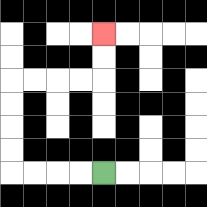{'start': '[4, 7]', 'end': '[4, 1]', 'path_directions': 'L,L,L,L,U,U,U,U,R,R,R,R,U,U', 'path_coordinates': '[[4, 7], [3, 7], [2, 7], [1, 7], [0, 7], [0, 6], [0, 5], [0, 4], [0, 3], [1, 3], [2, 3], [3, 3], [4, 3], [4, 2], [4, 1]]'}